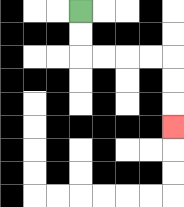{'start': '[3, 0]', 'end': '[7, 5]', 'path_directions': 'D,D,R,R,R,R,D,D,D', 'path_coordinates': '[[3, 0], [3, 1], [3, 2], [4, 2], [5, 2], [6, 2], [7, 2], [7, 3], [7, 4], [7, 5]]'}